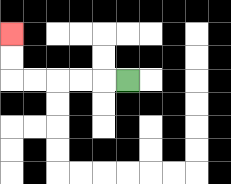{'start': '[5, 3]', 'end': '[0, 1]', 'path_directions': 'L,L,L,L,L,U,U', 'path_coordinates': '[[5, 3], [4, 3], [3, 3], [2, 3], [1, 3], [0, 3], [0, 2], [0, 1]]'}